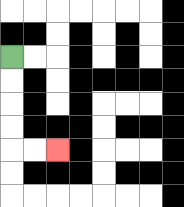{'start': '[0, 2]', 'end': '[2, 6]', 'path_directions': 'D,D,D,D,R,R', 'path_coordinates': '[[0, 2], [0, 3], [0, 4], [0, 5], [0, 6], [1, 6], [2, 6]]'}